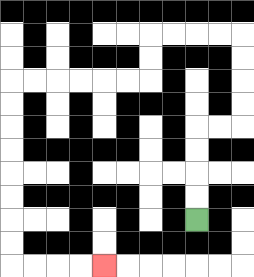{'start': '[8, 9]', 'end': '[4, 11]', 'path_directions': 'U,U,U,U,R,R,U,U,U,U,L,L,L,L,D,D,L,L,L,L,L,L,D,D,D,D,D,D,D,D,R,R,R,R', 'path_coordinates': '[[8, 9], [8, 8], [8, 7], [8, 6], [8, 5], [9, 5], [10, 5], [10, 4], [10, 3], [10, 2], [10, 1], [9, 1], [8, 1], [7, 1], [6, 1], [6, 2], [6, 3], [5, 3], [4, 3], [3, 3], [2, 3], [1, 3], [0, 3], [0, 4], [0, 5], [0, 6], [0, 7], [0, 8], [0, 9], [0, 10], [0, 11], [1, 11], [2, 11], [3, 11], [4, 11]]'}